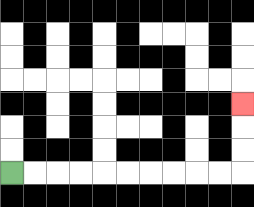{'start': '[0, 7]', 'end': '[10, 4]', 'path_directions': 'R,R,R,R,R,R,R,R,R,R,U,U,U', 'path_coordinates': '[[0, 7], [1, 7], [2, 7], [3, 7], [4, 7], [5, 7], [6, 7], [7, 7], [8, 7], [9, 7], [10, 7], [10, 6], [10, 5], [10, 4]]'}